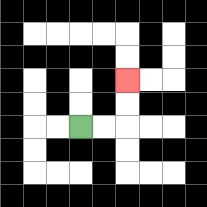{'start': '[3, 5]', 'end': '[5, 3]', 'path_directions': 'R,R,U,U', 'path_coordinates': '[[3, 5], [4, 5], [5, 5], [5, 4], [5, 3]]'}